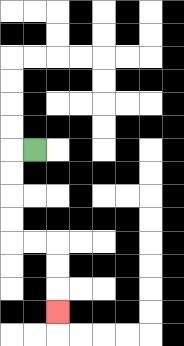{'start': '[1, 6]', 'end': '[2, 13]', 'path_directions': 'L,D,D,D,D,R,R,D,D,D', 'path_coordinates': '[[1, 6], [0, 6], [0, 7], [0, 8], [0, 9], [0, 10], [1, 10], [2, 10], [2, 11], [2, 12], [2, 13]]'}